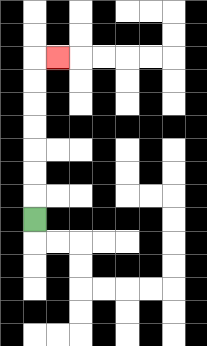{'start': '[1, 9]', 'end': '[2, 2]', 'path_directions': 'U,U,U,U,U,U,U,R', 'path_coordinates': '[[1, 9], [1, 8], [1, 7], [1, 6], [1, 5], [1, 4], [1, 3], [1, 2], [2, 2]]'}